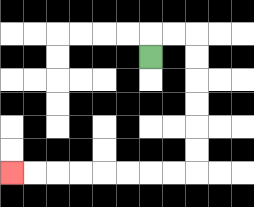{'start': '[6, 2]', 'end': '[0, 7]', 'path_directions': 'U,R,R,D,D,D,D,D,D,L,L,L,L,L,L,L,L', 'path_coordinates': '[[6, 2], [6, 1], [7, 1], [8, 1], [8, 2], [8, 3], [8, 4], [8, 5], [8, 6], [8, 7], [7, 7], [6, 7], [5, 7], [4, 7], [3, 7], [2, 7], [1, 7], [0, 7]]'}